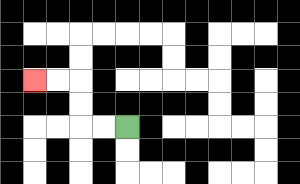{'start': '[5, 5]', 'end': '[1, 3]', 'path_directions': 'L,L,U,U,L,L', 'path_coordinates': '[[5, 5], [4, 5], [3, 5], [3, 4], [3, 3], [2, 3], [1, 3]]'}